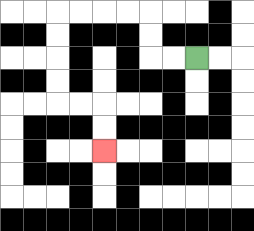{'start': '[8, 2]', 'end': '[4, 6]', 'path_directions': 'L,L,U,U,L,L,L,L,D,D,D,D,R,R,D,D', 'path_coordinates': '[[8, 2], [7, 2], [6, 2], [6, 1], [6, 0], [5, 0], [4, 0], [3, 0], [2, 0], [2, 1], [2, 2], [2, 3], [2, 4], [3, 4], [4, 4], [4, 5], [4, 6]]'}